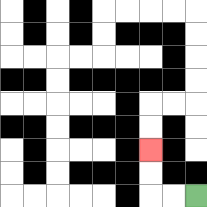{'start': '[8, 8]', 'end': '[6, 6]', 'path_directions': 'L,L,U,U', 'path_coordinates': '[[8, 8], [7, 8], [6, 8], [6, 7], [6, 6]]'}